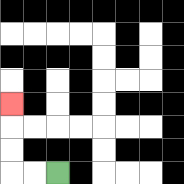{'start': '[2, 7]', 'end': '[0, 4]', 'path_directions': 'L,L,U,U,U', 'path_coordinates': '[[2, 7], [1, 7], [0, 7], [0, 6], [0, 5], [0, 4]]'}